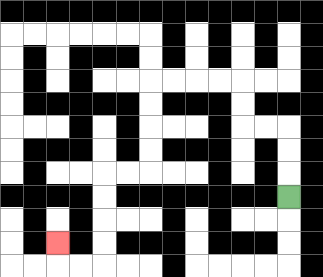{'start': '[12, 8]', 'end': '[2, 10]', 'path_directions': 'U,U,U,L,L,U,U,L,L,L,L,D,D,D,D,L,L,D,D,D,D,L,L,U', 'path_coordinates': '[[12, 8], [12, 7], [12, 6], [12, 5], [11, 5], [10, 5], [10, 4], [10, 3], [9, 3], [8, 3], [7, 3], [6, 3], [6, 4], [6, 5], [6, 6], [6, 7], [5, 7], [4, 7], [4, 8], [4, 9], [4, 10], [4, 11], [3, 11], [2, 11], [2, 10]]'}